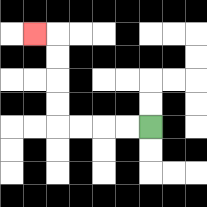{'start': '[6, 5]', 'end': '[1, 1]', 'path_directions': 'L,L,L,L,U,U,U,U,L', 'path_coordinates': '[[6, 5], [5, 5], [4, 5], [3, 5], [2, 5], [2, 4], [2, 3], [2, 2], [2, 1], [1, 1]]'}